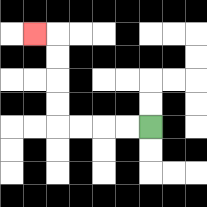{'start': '[6, 5]', 'end': '[1, 1]', 'path_directions': 'L,L,L,L,U,U,U,U,L', 'path_coordinates': '[[6, 5], [5, 5], [4, 5], [3, 5], [2, 5], [2, 4], [2, 3], [2, 2], [2, 1], [1, 1]]'}